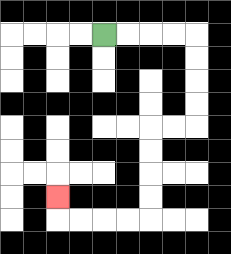{'start': '[4, 1]', 'end': '[2, 8]', 'path_directions': 'R,R,R,R,D,D,D,D,L,L,D,D,D,D,L,L,L,L,U', 'path_coordinates': '[[4, 1], [5, 1], [6, 1], [7, 1], [8, 1], [8, 2], [8, 3], [8, 4], [8, 5], [7, 5], [6, 5], [6, 6], [6, 7], [6, 8], [6, 9], [5, 9], [4, 9], [3, 9], [2, 9], [2, 8]]'}